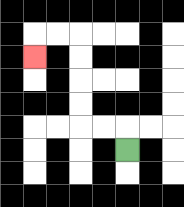{'start': '[5, 6]', 'end': '[1, 2]', 'path_directions': 'U,L,L,U,U,U,U,L,L,D', 'path_coordinates': '[[5, 6], [5, 5], [4, 5], [3, 5], [3, 4], [3, 3], [3, 2], [3, 1], [2, 1], [1, 1], [1, 2]]'}